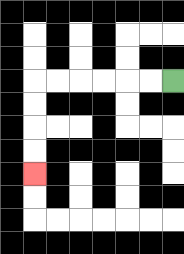{'start': '[7, 3]', 'end': '[1, 7]', 'path_directions': 'L,L,L,L,L,L,D,D,D,D', 'path_coordinates': '[[7, 3], [6, 3], [5, 3], [4, 3], [3, 3], [2, 3], [1, 3], [1, 4], [1, 5], [1, 6], [1, 7]]'}